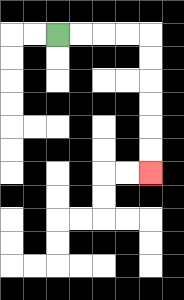{'start': '[2, 1]', 'end': '[6, 7]', 'path_directions': 'R,R,R,R,D,D,D,D,D,D', 'path_coordinates': '[[2, 1], [3, 1], [4, 1], [5, 1], [6, 1], [6, 2], [6, 3], [6, 4], [6, 5], [6, 6], [6, 7]]'}